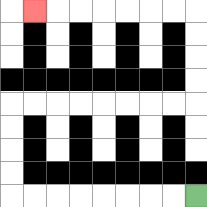{'start': '[8, 8]', 'end': '[1, 0]', 'path_directions': 'L,L,L,L,L,L,L,L,U,U,U,U,R,R,R,R,R,R,R,R,U,U,U,U,L,L,L,L,L,L,L', 'path_coordinates': '[[8, 8], [7, 8], [6, 8], [5, 8], [4, 8], [3, 8], [2, 8], [1, 8], [0, 8], [0, 7], [0, 6], [0, 5], [0, 4], [1, 4], [2, 4], [3, 4], [4, 4], [5, 4], [6, 4], [7, 4], [8, 4], [8, 3], [8, 2], [8, 1], [8, 0], [7, 0], [6, 0], [5, 0], [4, 0], [3, 0], [2, 0], [1, 0]]'}